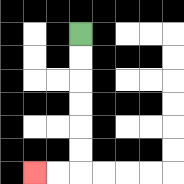{'start': '[3, 1]', 'end': '[1, 7]', 'path_directions': 'D,D,D,D,D,D,L,L', 'path_coordinates': '[[3, 1], [3, 2], [3, 3], [3, 4], [3, 5], [3, 6], [3, 7], [2, 7], [1, 7]]'}